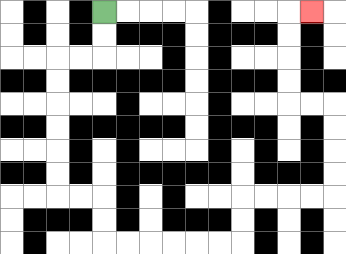{'start': '[4, 0]', 'end': '[13, 0]', 'path_directions': 'D,D,L,L,D,D,D,D,D,D,R,R,D,D,R,R,R,R,R,R,U,U,R,R,R,R,U,U,U,U,L,L,U,U,U,U,R', 'path_coordinates': '[[4, 0], [4, 1], [4, 2], [3, 2], [2, 2], [2, 3], [2, 4], [2, 5], [2, 6], [2, 7], [2, 8], [3, 8], [4, 8], [4, 9], [4, 10], [5, 10], [6, 10], [7, 10], [8, 10], [9, 10], [10, 10], [10, 9], [10, 8], [11, 8], [12, 8], [13, 8], [14, 8], [14, 7], [14, 6], [14, 5], [14, 4], [13, 4], [12, 4], [12, 3], [12, 2], [12, 1], [12, 0], [13, 0]]'}